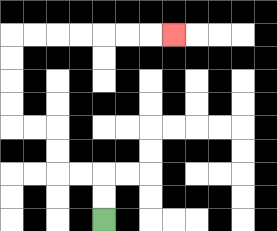{'start': '[4, 9]', 'end': '[7, 1]', 'path_directions': 'U,U,L,L,U,U,L,L,U,U,U,U,R,R,R,R,R,R,R', 'path_coordinates': '[[4, 9], [4, 8], [4, 7], [3, 7], [2, 7], [2, 6], [2, 5], [1, 5], [0, 5], [0, 4], [0, 3], [0, 2], [0, 1], [1, 1], [2, 1], [3, 1], [4, 1], [5, 1], [6, 1], [7, 1]]'}